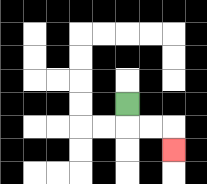{'start': '[5, 4]', 'end': '[7, 6]', 'path_directions': 'D,R,R,D', 'path_coordinates': '[[5, 4], [5, 5], [6, 5], [7, 5], [7, 6]]'}